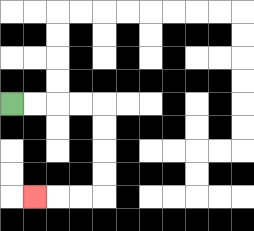{'start': '[0, 4]', 'end': '[1, 8]', 'path_directions': 'R,R,R,R,D,D,D,D,L,L,L', 'path_coordinates': '[[0, 4], [1, 4], [2, 4], [3, 4], [4, 4], [4, 5], [4, 6], [4, 7], [4, 8], [3, 8], [2, 8], [1, 8]]'}